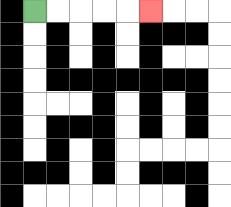{'start': '[1, 0]', 'end': '[6, 0]', 'path_directions': 'R,R,R,R,R', 'path_coordinates': '[[1, 0], [2, 0], [3, 0], [4, 0], [5, 0], [6, 0]]'}